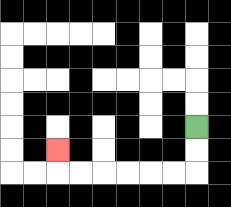{'start': '[8, 5]', 'end': '[2, 6]', 'path_directions': 'D,D,L,L,L,L,L,L,U', 'path_coordinates': '[[8, 5], [8, 6], [8, 7], [7, 7], [6, 7], [5, 7], [4, 7], [3, 7], [2, 7], [2, 6]]'}